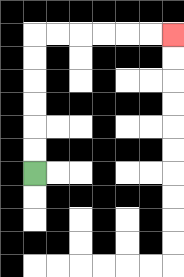{'start': '[1, 7]', 'end': '[7, 1]', 'path_directions': 'U,U,U,U,U,U,R,R,R,R,R,R', 'path_coordinates': '[[1, 7], [1, 6], [1, 5], [1, 4], [1, 3], [1, 2], [1, 1], [2, 1], [3, 1], [4, 1], [5, 1], [6, 1], [7, 1]]'}